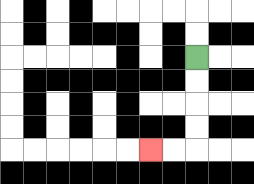{'start': '[8, 2]', 'end': '[6, 6]', 'path_directions': 'D,D,D,D,L,L', 'path_coordinates': '[[8, 2], [8, 3], [8, 4], [8, 5], [8, 6], [7, 6], [6, 6]]'}